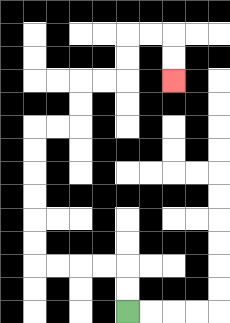{'start': '[5, 13]', 'end': '[7, 3]', 'path_directions': 'U,U,L,L,L,L,U,U,U,U,U,U,R,R,U,U,R,R,U,U,R,R,D,D', 'path_coordinates': '[[5, 13], [5, 12], [5, 11], [4, 11], [3, 11], [2, 11], [1, 11], [1, 10], [1, 9], [1, 8], [1, 7], [1, 6], [1, 5], [2, 5], [3, 5], [3, 4], [3, 3], [4, 3], [5, 3], [5, 2], [5, 1], [6, 1], [7, 1], [7, 2], [7, 3]]'}